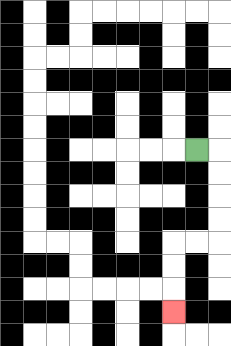{'start': '[8, 6]', 'end': '[7, 13]', 'path_directions': 'R,D,D,D,D,L,L,D,D,D', 'path_coordinates': '[[8, 6], [9, 6], [9, 7], [9, 8], [9, 9], [9, 10], [8, 10], [7, 10], [7, 11], [7, 12], [7, 13]]'}